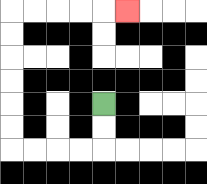{'start': '[4, 4]', 'end': '[5, 0]', 'path_directions': 'D,D,L,L,L,L,U,U,U,U,U,U,R,R,R,R,R', 'path_coordinates': '[[4, 4], [4, 5], [4, 6], [3, 6], [2, 6], [1, 6], [0, 6], [0, 5], [0, 4], [0, 3], [0, 2], [0, 1], [0, 0], [1, 0], [2, 0], [3, 0], [4, 0], [5, 0]]'}